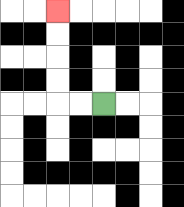{'start': '[4, 4]', 'end': '[2, 0]', 'path_directions': 'L,L,U,U,U,U', 'path_coordinates': '[[4, 4], [3, 4], [2, 4], [2, 3], [2, 2], [2, 1], [2, 0]]'}